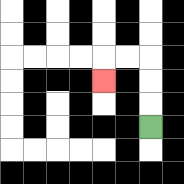{'start': '[6, 5]', 'end': '[4, 3]', 'path_directions': 'U,U,U,L,L,D', 'path_coordinates': '[[6, 5], [6, 4], [6, 3], [6, 2], [5, 2], [4, 2], [4, 3]]'}